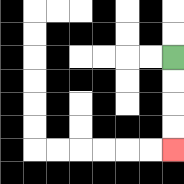{'start': '[7, 2]', 'end': '[7, 6]', 'path_directions': 'D,D,D,D', 'path_coordinates': '[[7, 2], [7, 3], [7, 4], [7, 5], [7, 6]]'}